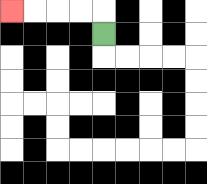{'start': '[4, 1]', 'end': '[0, 0]', 'path_directions': 'U,L,L,L,L', 'path_coordinates': '[[4, 1], [4, 0], [3, 0], [2, 0], [1, 0], [0, 0]]'}